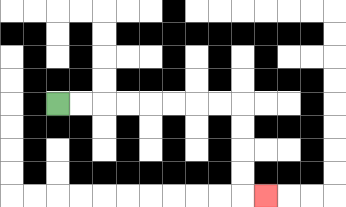{'start': '[2, 4]', 'end': '[11, 8]', 'path_directions': 'R,R,R,R,R,R,R,R,D,D,D,D,R', 'path_coordinates': '[[2, 4], [3, 4], [4, 4], [5, 4], [6, 4], [7, 4], [8, 4], [9, 4], [10, 4], [10, 5], [10, 6], [10, 7], [10, 8], [11, 8]]'}